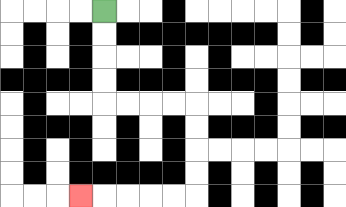{'start': '[4, 0]', 'end': '[3, 8]', 'path_directions': 'D,D,D,D,R,R,R,R,D,D,D,D,L,L,L,L,L', 'path_coordinates': '[[4, 0], [4, 1], [4, 2], [4, 3], [4, 4], [5, 4], [6, 4], [7, 4], [8, 4], [8, 5], [8, 6], [8, 7], [8, 8], [7, 8], [6, 8], [5, 8], [4, 8], [3, 8]]'}